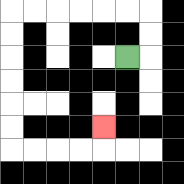{'start': '[5, 2]', 'end': '[4, 5]', 'path_directions': 'R,U,U,L,L,L,L,L,L,D,D,D,D,D,D,R,R,R,R,U', 'path_coordinates': '[[5, 2], [6, 2], [6, 1], [6, 0], [5, 0], [4, 0], [3, 0], [2, 0], [1, 0], [0, 0], [0, 1], [0, 2], [0, 3], [0, 4], [0, 5], [0, 6], [1, 6], [2, 6], [3, 6], [4, 6], [4, 5]]'}